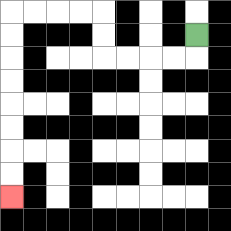{'start': '[8, 1]', 'end': '[0, 8]', 'path_directions': 'D,L,L,L,L,U,U,L,L,L,L,D,D,D,D,D,D,D,D', 'path_coordinates': '[[8, 1], [8, 2], [7, 2], [6, 2], [5, 2], [4, 2], [4, 1], [4, 0], [3, 0], [2, 0], [1, 0], [0, 0], [0, 1], [0, 2], [0, 3], [0, 4], [0, 5], [0, 6], [0, 7], [0, 8]]'}